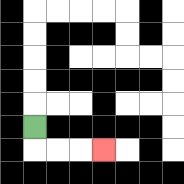{'start': '[1, 5]', 'end': '[4, 6]', 'path_directions': 'D,R,R,R', 'path_coordinates': '[[1, 5], [1, 6], [2, 6], [3, 6], [4, 6]]'}